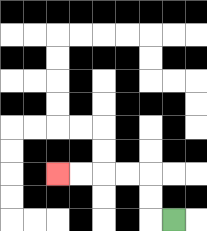{'start': '[7, 9]', 'end': '[2, 7]', 'path_directions': 'L,U,U,L,L,L,L', 'path_coordinates': '[[7, 9], [6, 9], [6, 8], [6, 7], [5, 7], [4, 7], [3, 7], [2, 7]]'}